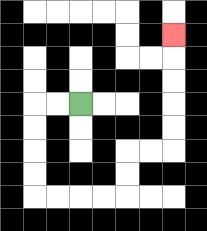{'start': '[3, 4]', 'end': '[7, 1]', 'path_directions': 'L,L,D,D,D,D,R,R,R,R,U,U,R,R,U,U,U,U,U', 'path_coordinates': '[[3, 4], [2, 4], [1, 4], [1, 5], [1, 6], [1, 7], [1, 8], [2, 8], [3, 8], [4, 8], [5, 8], [5, 7], [5, 6], [6, 6], [7, 6], [7, 5], [7, 4], [7, 3], [7, 2], [7, 1]]'}